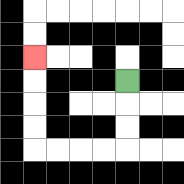{'start': '[5, 3]', 'end': '[1, 2]', 'path_directions': 'D,D,D,L,L,L,L,U,U,U,U', 'path_coordinates': '[[5, 3], [5, 4], [5, 5], [5, 6], [4, 6], [3, 6], [2, 6], [1, 6], [1, 5], [1, 4], [1, 3], [1, 2]]'}